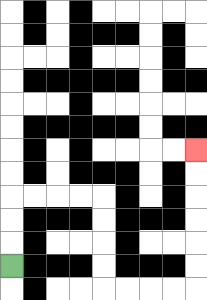{'start': '[0, 11]', 'end': '[8, 6]', 'path_directions': 'U,U,U,R,R,R,R,D,D,D,D,R,R,R,R,U,U,U,U,U,U', 'path_coordinates': '[[0, 11], [0, 10], [0, 9], [0, 8], [1, 8], [2, 8], [3, 8], [4, 8], [4, 9], [4, 10], [4, 11], [4, 12], [5, 12], [6, 12], [7, 12], [8, 12], [8, 11], [8, 10], [8, 9], [8, 8], [8, 7], [8, 6]]'}